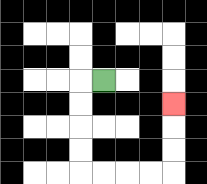{'start': '[4, 3]', 'end': '[7, 4]', 'path_directions': 'L,D,D,D,D,R,R,R,R,U,U,U', 'path_coordinates': '[[4, 3], [3, 3], [3, 4], [3, 5], [3, 6], [3, 7], [4, 7], [5, 7], [6, 7], [7, 7], [7, 6], [7, 5], [7, 4]]'}